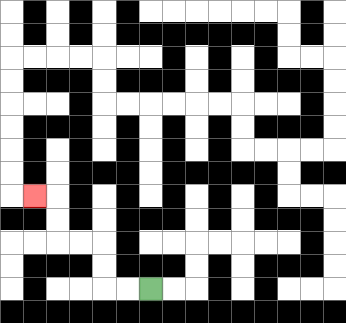{'start': '[6, 12]', 'end': '[1, 8]', 'path_directions': 'L,L,U,U,L,L,U,U,L', 'path_coordinates': '[[6, 12], [5, 12], [4, 12], [4, 11], [4, 10], [3, 10], [2, 10], [2, 9], [2, 8], [1, 8]]'}